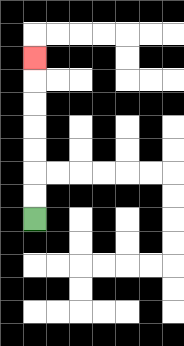{'start': '[1, 9]', 'end': '[1, 2]', 'path_directions': 'U,U,U,U,U,U,U', 'path_coordinates': '[[1, 9], [1, 8], [1, 7], [1, 6], [1, 5], [1, 4], [1, 3], [1, 2]]'}